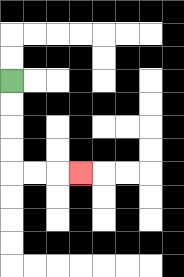{'start': '[0, 3]', 'end': '[3, 7]', 'path_directions': 'D,D,D,D,R,R,R', 'path_coordinates': '[[0, 3], [0, 4], [0, 5], [0, 6], [0, 7], [1, 7], [2, 7], [3, 7]]'}